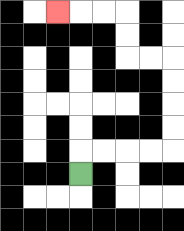{'start': '[3, 7]', 'end': '[2, 0]', 'path_directions': 'U,R,R,R,R,U,U,U,U,L,L,U,U,L,L,L', 'path_coordinates': '[[3, 7], [3, 6], [4, 6], [5, 6], [6, 6], [7, 6], [7, 5], [7, 4], [7, 3], [7, 2], [6, 2], [5, 2], [5, 1], [5, 0], [4, 0], [3, 0], [2, 0]]'}